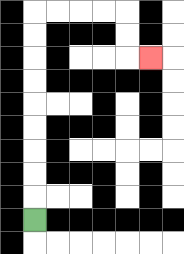{'start': '[1, 9]', 'end': '[6, 2]', 'path_directions': 'U,U,U,U,U,U,U,U,U,R,R,R,R,D,D,R', 'path_coordinates': '[[1, 9], [1, 8], [1, 7], [1, 6], [1, 5], [1, 4], [1, 3], [1, 2], [1, 1], [1, 0], [2, 0], [3, 0], [4, 0], [5, 0], [5, 1], [5, 2], [6, 2]]'}